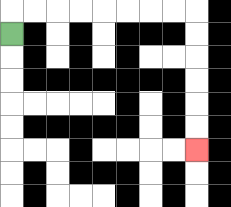{'start': '[0, 1]', 'end': '[8, 6]', 'path_directions': 'U,R,R,R,R,R,R,R,R,D,D,D,D,D,D', 'path_coordinates': '[[0, 1], [0, 0], [1, 0], [2, 0], [3, 0], [4, 0], [5, 0], [6, 0], [7, 0], [8, 0], [8, 1], [8, 2], [8, 3], [8, 4], [8, 5], [8, 6]]'}